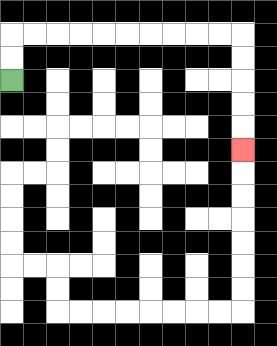{'start': '[0, 3]', 'end': '[10, 6]', 'path_directions': 'U,U,R,R,R,R,R,R,R,R,R,R,D,D,D,D,D', 'path_coordinates': '[[0, 3], [0, 2], [0, 1], [1, 1], [2, 1], [3, 1], [4, 1], [5, 1], [6, 1], [7, 1], [8, 1], [9, 1], [10, 1], [10, 2], [10, 3], [10, 4], [10, 5], [10, 6]]'}